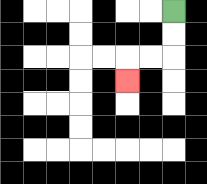{'start': '[7, 0]', 'end': '[5, 3]', 'path_directions': 'D,D,L,L,D', 'path_coordinates': '[[7, 0], [7, 1], [7, 2], [6, 2], [5, 2], [5, 3]]'}